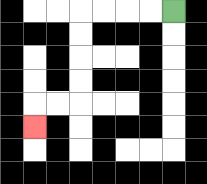{'start': '[7, 0]', 'end': '[1, 5]', 'path_directions': 'L,L,L,L,D,D,D,D,L,L,D', 'path_coordinates': '[[7, 0], [6, 0], [5, 0], [4, 0], [3, 0], [3, 1], [3, 2], [3, 3], [3, 4], [2, 4], [1, 4], [1, 5]]'}